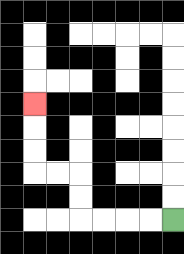{'start': '[7, 9]', 'end': '[1, 4]', 'path_directions': 'L,L,L,L,U,U,L,L,U,U,U', 'path_coordinates': '[[7, 9], [6, 9], [5, 9], [4, 9], [3, 9], [3, 8], [3, 7], [2, 7], [1, 7], [1, 6], [1, 5], [1, 4]]'}